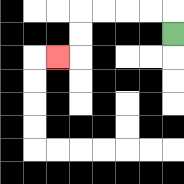{'start': '[7, 1]', 'end': '[2, 2]', 'path_directions': 'U,L,L,L,L,D,D,L', 'path_coordinates': '[[7, 1], [7, 0], [6, 0], [5, 0], [4, 0], [3, 0], [3, 1], [3, 2], [2, 2]]'}